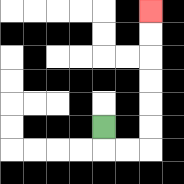{'start': '[4, 5]', 'end': '[6, 0]', 'path_directions': 'D,R,R,U,U,U,U,U,U', 'path_coordinates': '[[4, 5], [4, 6], [5, 6], [6, 6], [6, 5], [6, 4], [6, 3], [6, 2], [6, 1], [6, 0]]'}